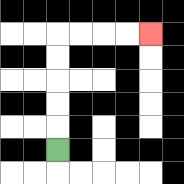{'start': '[2, 6]', 'end': '[6, 1]', 'path_directions': 'U,U,U,U,U,R,R,R,R', 'path_coordinates': '[[2, 6], [2, 5], [2, 4], [2, 3], [2, 2], [2, 1], [3, 1], [4, 1], [5, 1], [6, 1]]'}